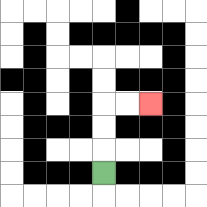{'start': '[4, 7]', 'end': '[6, 4]', 'path_directions': 'U,U,U,R,R', 'path_coordinates': '[[4, 7], [4, 6], [4, 5], [4, 4], [5, 4], [6, 4]]'}